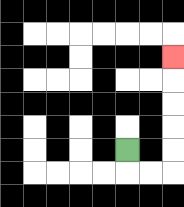{'start': '[5, 6]', 'end': '[7, 2]', 'path_directions': 'D,R,R,U,U,U,U,U', 'path_coordinates': '[[5, 6], [5, 7], [6, 7], [7, 7], [7, 6], [7, 5], [7, 4], [7, 3], [7, 2]]'}